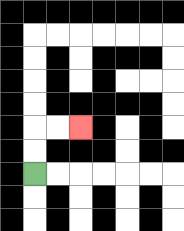{'start': '[1, 7]', 'end': '[3, 5]', 'path_directions': 'U,U,R,R', 'path_coordinates': '[[1, 7], [1, 6], [1, 5], [2, 5], [3, 5]]'}